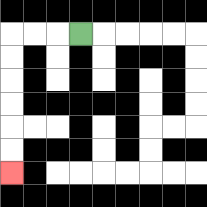{'start': '[3, 1]', 'end': '[0, 7]', 'path_directions': 'L,L,L,D,D,D,D,D,D', 'path_coordinates': '[[3, 1], [2, 1], [1, 1], [0, 1], [0, 2], [0, 3], [0, 4], [0, 5], [0, 6], [0, 7]]'}